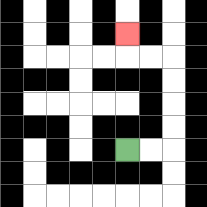{'start': '[5, 6]', 'end': '[5, 1]', 'path_directions': 'R,R,U,U,U,U,L,L,U', 'path_coordinates': '[[5, 6], [6, 6], [7, 6], [7, 5], [7, 4], [7, 3], [7, 2], [6, 2], [5, 2], [5, 1]]'}